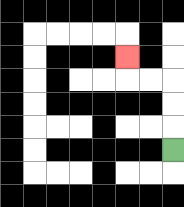{'start': '[7, 6]', 'end': '[5, 2]', 'path_directions': 'U,U,U,L,L,U', 'path_coordinates': '[[7, 6], [7, 5], [7, 4], [7, 3], [6, 3], [5, 3], [5, 2]]'}